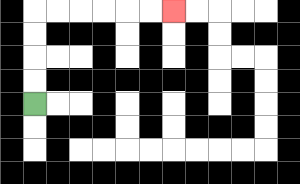{'start': '[1, 4]', 'end': '[7, 0]', 'path_directions': 'U,U,U,U,R,R,R,R,R,R', 'path_coordinates': '[[1, 4], [1, 3], [1, 2], [1, 1], [1, 0], [2, 0], [3, 0], [4, 0], [5, 0], [6, 0], [7, 0]]'}